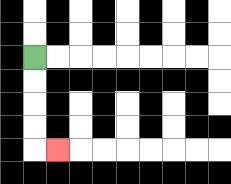{'start': '[1, 2]', 'end': '[2, 6]', 'path_directions': 'D,D,D,D,R', 'path_coordinates': '[[1, 2], [1, 3], [1, 4], [1, 5], [1, 6], [2, 6]]'}